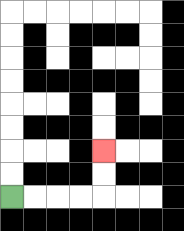{'start': '[0, 8]', 'end': '[4, 6]', 'path_directions': 'R,R,R,R,U,U', 'path_coordinates': '[[0, 8], [1, 8], [2, 8], [3, 8], [4, 8], [4, 7], [4, 6]]'}